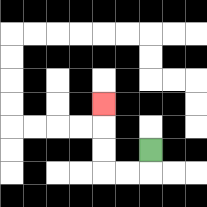{'start': '[6, 6]', 'end': '[4, 4]', 'path_directions': 'D,L,L,U,U,U', 'path_coordinates': '[[6, 6], [6, 7], [5, 7], [4, 7], [4, 6], [4, 5], [4, 4]]'}